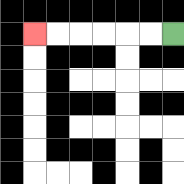{'start': '[7, 1]', 'end': '[1, 1]', 'path_directions': 'L,L,L,L,L,L', 'path_coordinates': '[[7, 1], [6, 1], [5, 1], [4, 1], [3, 1], [2, 1], [1, 1]]'}